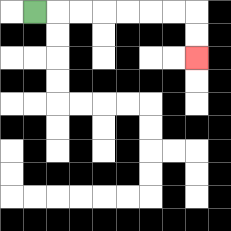{'start': '[1, 0]', 'end': '[8, 2]', 'path_directions': 'R,R,R,R,R,R,R,D,D', 'path_coordinates': '[[1, 0], [2, 0], [3, 0], [4, 0], [5, 0], [6, 0], [7, 0], [8, 0], [8, 1], [8, 2]]'}